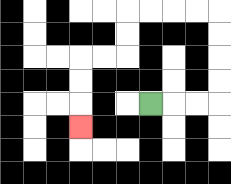{'start': '[6, 4]', 'end': '[3, 5]', 'path_directions': 'R,R,R,U,U,U,U,L,L,L,L,D,D,L,L,D,D,D', 'path_coordinates': '[[6, 4], [7, 4], [8, 4], [9, 4], [9, 3], [9, 2], [9, 1], [9, 0], [8, 0], [7, 0], [6, 0], [5, 0], [5, 1], [5, 2], [4, 2], [3, 2], [3, 3], [3, 4], [3, 5]]'}